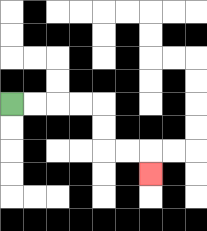{'start': '[0, 4]', 'end': '[6, 7]', 'path_directions': 'R,R,R,R,D,D,R,R,D', 'path_coordinates': '[[0, 4], [1, 4], [2, 4], [3, 4], [4, 4], [4, 5], [4, 6], [5, 6], [6, 6], [6, 7]]'}